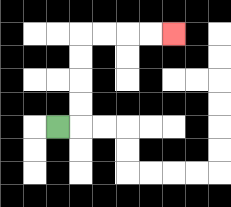{'start': '[2, 5]', 'end': '[7, 1]', 'path_directions': 'R,U,U,U,U,R,R,R,R', 'path_coordinates': '[[2, 5], [3, 5], [3, 4], [3, 3], [3, 2], [3, 1], [4, 1], [5, 1], [6, 1], [7, 1]]'}